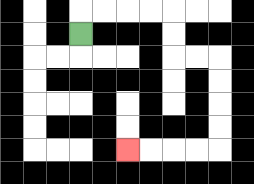{'start': '[3, 1]', 'end': '[5, 6]', 'path_directions': 'U,R,R,R,R,D,D,R,R,D,D,D,D,L,L,L,L', 'path_coordinates': '[[3, 1], [3, 0], [4, 0], [5, 0], [6, 0], [7, 0], [7, 1], [7, 2], [8, 2], [9, 2], [9, 3], [9, 4], [9, 5], [9, 6], [8, 6], [7, 6], [6, 6], [5, 6]]'}